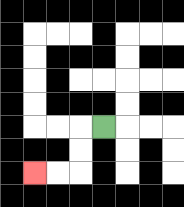{'start': '[4, 5]', 'end': '[1, 7]', 'path_directions': 'L,D,D,L,L', 'path_coordinates': '[[4, 5], [3, 5], [3, 6], [3, 7], [2, 7], [1, 7]]'}